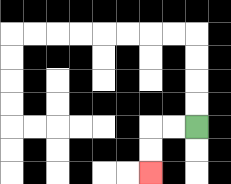{'start': '[8, 5]', 'end': '[6, 7]', 'path_directions': 'L,L,D,D', 'path_coordinates': '[[8, 5], [7, 5], [6, 5], [6, 6], [6, 7]]'}